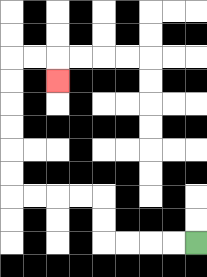{'start': '[8, 10]', 'end': '[2, 3]', 'path_directions': 'L,L,L,L,U,U,L,L,L,L,U,U,U,U,U,U,R,R,D', 'path_coordinates': '[[8, 10], [7, 10], [6, 10], [5, 10], [4, 10], [4, 9], [4, 8], [3, 8], [2, 8], [1, 8], [0, 8], [0, 7], [0, 6], [0, 5], [0, 4], [0, 3], [0, 2], [1, 2], [2, 2], [2, 3]]'}